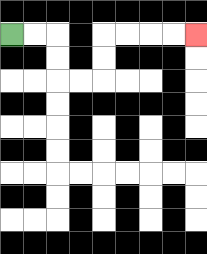{'start': '[0, 1]', 'end': '[8, 1]', 'path_directions': 'R,R,D,D,R,R,U,U,R,R,R,R', 'path_coordinates': '[[0, 1], [1, 1], [2, 1], [2, 2], [2, 3], [3, 3], [4, 3], [4, 2], [4, 1], [5, 1], [6, 1], [7, 1], [8, 1]]'}